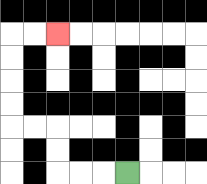{'start': '[5, 7]', 'end': '[2, 1]', 'path_directions': 'L,L,L,U,U,L,L,U,U,U,U,R,R', 'path_coordinates': '[[5, 7], [4, 7], [3, 7], [2, 7], [2, 6], [2, 5], [1, 5], [0, 5], [0, 4], [0, 3], [0, 2], [0, 1], [1, 1], [2, 1]]'}